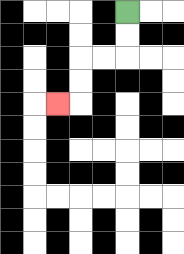{'start': '[5, 0]', 'end': '[2, 4]', 'path_directions': 'D,D,L,L,D,D,L', 'path_coordinates': '[[5, 0], [5, 1], [5, 2], [4, 2], [3, 2], [3, 3], [3, 4], [2, 4]]'}